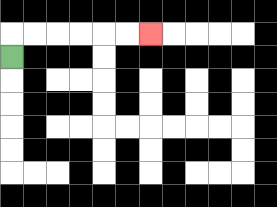{'start': '[0, 2]', 'end': '[6, 1]', 'path_directions': 'U,R,R,R,R,R,R', 'path_coordinates': '[[0, 2], [0, 1], [1, 1], [2, 1], [3, 1], [4, 1], [5, 1], [6, 1]]'}